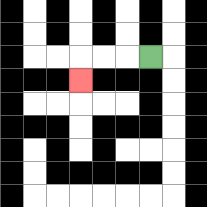{'start': '[6, 2]', 'end': '[3, 3]', 'path_directions': 'L,L,L,D', 'path_coordinates': '[[6, 2], [5, 2], [4, 2], [3, 2], [3, 3]]'}